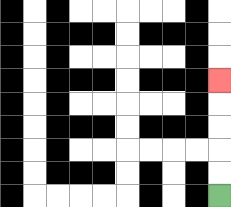{'start': '[9, 8]', 'end': '[9, 3]', 'path_directions': 'U,U,U,U,U', 'path_coordinates': '[[9, 8], [9, 7], [9, 6], [9, 5], [9, 4], [9, 3]]'}